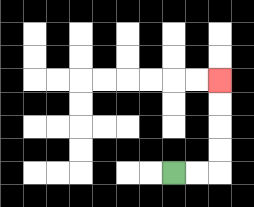{'start': '[7, 7]', 'end': '[9, 3]', 'path_directions': 'R,R,U,U,U,U', 'path_coordinates': '[[7, 7], [8, 7], [9, 7], [9, 6], [9, 5], [9, 4], [9, 3]]'}